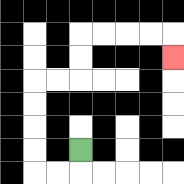{'start': '[3, 6]', 'end': '[7, 2]', 'path_directions': 'D,L,L,U,U,U,U,R,R,U,U,R,R,R,R,D', 'path_coordinates': '[[3, 6], [3, 7], [2, 7], [1, 7], [1, 6], [1, 5], [1, 4], [1, 3], [2, 3], [3, 3], [3, 2], [3, 1], [4, 1], [5, 1], [6, 1], [7, 1], [7, 2]]'}